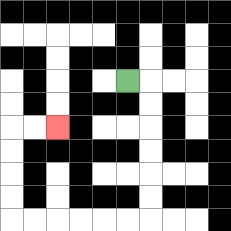{'start': '[5, 3]', 'end': '[2, 5]', 'path_directions': 'R,D,D,D,D,D,D,L,L,L,L,L,L,U,U,U,U,R,R', 'path_coordinates': '[[5, 3], [6, 3], [6, 4], [6, 5], [6, 6], [6, 7], [6, 8], [6, 9], [5, 9], [4, 9], [3, 9], [2, 9], [1, 9], [0, 9], [0, 8], [0, 7], [0, 6], [0, 5], [1, 5], [2, 5]]'}